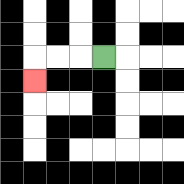{'start': '[4, 2]', 'end': '[1, 3]', 'path_directions': 'L,L,L,D', 'path_coordinates': '[[4, 2], [3, 2], [2, 2], [1, 2], [1, 3]]'}